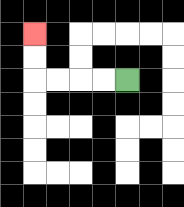{'start': '[5, 3]', 'end': '[1, 1]', 'path_directions': 'L,L,L,L,U,U', 'path_coordinates': '[[5, 3], [4, 3], [3, 3], [2, 3], [1, 3], [1, 2], [1, 1]]'}